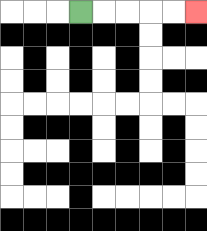{'start': '[3, 0]', 'end': '[8, 0]', 'path_directions': 'R,R,R,R,R', 'path_coordinates': '[[3, 0], [4, 0], [5, 0], [6, 0], [7, 0], [8, 0]]'}